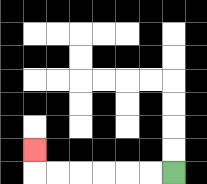{'start': '[7, 7]', 'end': '[1, 6]', 'path_directions': 'L,L,L,L,L,L,U', 'path_coordinates': '[[7, 7], [6, 7], [5, 7], [4, 7], [3, 7], [2, 7], [1, 7], [1, 6]]'}